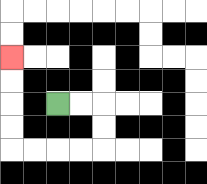{'start': '[2, 4]', 'end': '[0, 2]', 'path_directions': 'R,R,D,D,L,L,L,L,U,U,U,U', 'path_coordinates': '[[2, 4], [3, 4], [4, 4], [4, 5], [4, 6], [3, 6], [2, 6], [1, 6], [0, 6], [0, 5], [0, 4], [0, 3], [0, 2]]'}